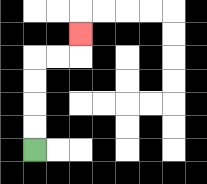{'start': '[1, 6]', 'end': '[3, 1]', 'path_directions': 'U,U,U,U,R,R,U', 'path_coordinates': '[[1, 6], [1, 5], [1, 4], [1, 3], [1, 2], [2, 2], [3, 2], [3, 1]]'}